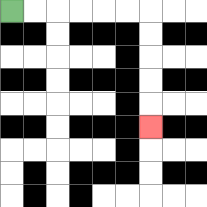{'start': '[0, 0]', 'end': '[6, 5]', 'path_directions': 'R,R,R,R,R,R,D,D,D,D,D', 'path_coordinates': '[[0, 0], [1, 0], [2, 0], [3, 0], [4, 0], [5, 0], [6, 0], [6, 1], [6, 2], [6, 3], [6, 4], [6, 5]]'}